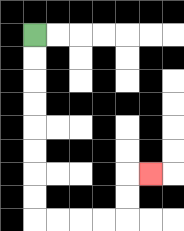{'start': '[1, 1]', 'end': '[6, 7]', 'path_directions': 'D,D,D,D,D,D,D,D,R,R,R,R,U,U,R', 'path_coordinates': '[[1, 1], [1, 2], [1, 3], [1, 4], [1, 5], [1, 6], [1, 7], [1, 8], [1, 9], [2, 9], [3, 9], [4, 9], [5, 9], [5, 8], [5, 7], [6, 7]]'}